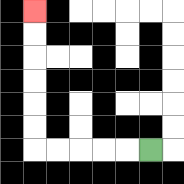{'start': '[6, 6]', 'end': '[1, 0]', 'path_directions': 'L,L,L,L,L,U,U,U,U,U,U', 'path_coordinates': '[[6, 6], [5, 6], [4, 6], [3, 6], [2, 6], [1, 6], [1, 5], [1, 4], [1, 3], [1, 2], [1, 1], [1, 0]]'}